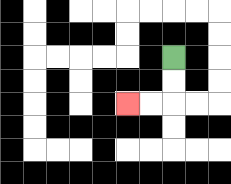{'start': '[7, 2]', 'end': '[5, 4]', 'path_directions': 'D,D,L,L', 'path_coordinates': '[[7, 2], [7, 3], [7, 4], [6, 4], [5, 4]]'}